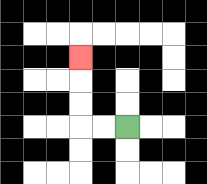{'start': '[5, 5]', 'end': '[3, 2]', 'path_directions': 'L,L,U,U,U', 'path_coordinates': '[[5, 5], [4, 5], [3, 5], [3, 4], [3, 3], [3, 2]]'}